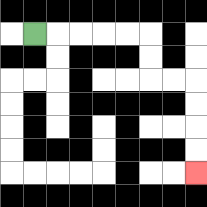{'start': '[1, 1]', 'end': '[8, 7]', 'path_directions': 'R,R,R,R,R,D,D,R,R,D,D,D,D', 'path_coordinates': '[[1, 1], [2, 1], [3, 1], [4, 1], [5, 1], [6, 1], [6, 2], [6, 3], [7, 3], [8, 3], [8, 4], [8, 5], [8, 6], [8, 7]]'}